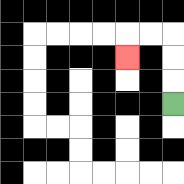{'start': '[7, 4]', 'end': '[5, 2]', 'path_directions': 'U,U,U,L,L,D', 'path_coordinates': '[[7, 4], [7, 3], [7, 2], [7, 1], [6, 1], [5, 1], [5, 2]]'}